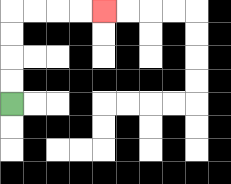{'start': '[0, 4]', 'end': '[4, 0]', 'path_directions': 'U,U,U,U,R,R,R,R', 'path_coordinates': '[[0, 4], [0, 3], [0, 2], [0, 1], [0, 0], [1, 0], [2, 0], [3, 0], [4, 0]]'}